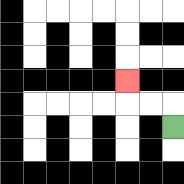{'start': '[7, 5]', 'end': '[5, 3]', 'path_directions': 'U,L,L,U', 'path_coordinates': '[[7, 5], [7, 4], [6, 4], [5, 4], [5, 3]]'}